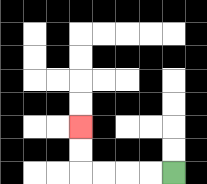{'start': '[7, 7]', 'end': '[3, 5]', 'path_directions': 'L,L,L,L,U,U', 'path_coordinates': '[[7, 7], [6, 7], [5, 7], [4, 7], [3, 7], [3, 6], [3, 5]]'}